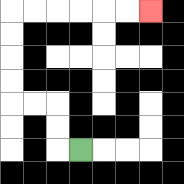{'start': '[3, 6]', 'end': '[6, 0]', 'path_directions': 'L,U,U,L,L,U,U,U,U,R,R,R,R,R,R', 'path_coordinates': '[[3, 6], [2, 6], [2, 5], [2, 4], [1, 4], [0, 4], [0, 3], [0, 2], [0, 1], [0, 0], [1, 0], [2, 0], [3, 0], [4, 0], [5, 0], [6, 0]]'}